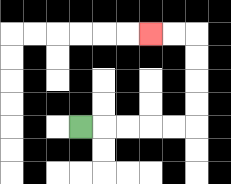{'start': '[3, 5]', 'end': '[6, 1]', 'path_directions': 'R,R,R,R,R,U,U,U,U,L,L', 'path_coordinates': '[[3, 5], [4, 5], [5, 5], [6, 5], [7, 5], [8, 5], [8, 4], [8, 3], [8, 2], [8, 1], [7, 1], [6, 1]]'}